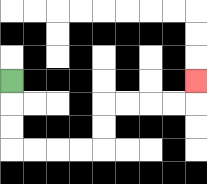{'start': '[0, 3]', 'end': '[8, 3]', 'path_directions': 'D,D,D,R,R,R,R,U,U,R,R,R,R,U', 'path_coordinates': '[[0, 3], [0, 4], [0, 5], [0, 6], [1, 6], [2, 6], [3, 6], [4, 6], [4, 5], [4, 4], [5, 4], [6, 4], [7, 4], [8, 4], [8, 3]]'}